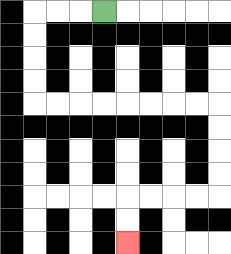{'start': '[4, 0]', 'end': '[5, 10]', 'path_directions': 'L,L,L,D,D,D,D,R,R,R,R,R,R,R,R,D,D,D,D,L,L,L,L,D,D', 'path_coordinates': '[[4, 0], [3, 0], [2, 0], [1, 0], [1, 1], [1, 2], [1, 3], [1, 4], [2, 4], [3, 4], [4, 4], [5, 4], [6, 4], [7, 4], [8, 4], [9, 4], [9, 5], [9, 6], [9, 7], [9, 8], [8, 8], [7, 8], [6, 8], [5, 8], [5, 9], [5, 10]]'}